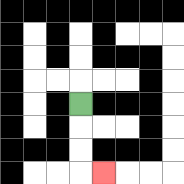{'start': '[3, 4]', 'end': '[4, 7]', 'path_directions': 'D,D,D,R', 'path_coordinates': '[[3, 4], [3, 5], [3, 6], [3, 7], [4, 7]]'}